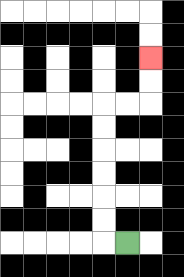{'start': '[5, 10]', 'end': '[6, 2]', 'path_directions': 'L,U,U,U,U,U,U,R,R,U,U', 'path_coordinates': '[[5, 10], [4, 10], [4, 9], [4, 8], [4, 7], [4, 6], [4, 5], [4, 4], [5, 4], [6, 4], [6, 3], [6, 2]]'}